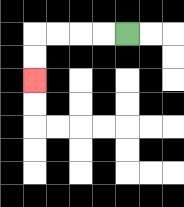{'start': '[5, 1]', 'end': '[1, 3]', 'path_directions': 'L,L,L,L,D,D', 'path_coordinates': '[[5, 1], [4, 1], [3, 1], [2, 1], [1, 1], [1, 2], [1, 3]]'}